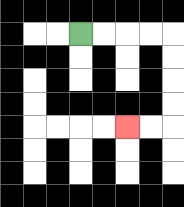{'start': '[3, 1]', 'end': '[5, 5]', 'path_directions': 'R,R,R,R,D,D,D,D,L,L', 'path_coordinates': '[[3, 1], [4, 1], [5, 1], [6, 1], [7, 1], [7, 2], [7, 3], [7, 4], [7, 5], [6, 5], [5, 5]]'}